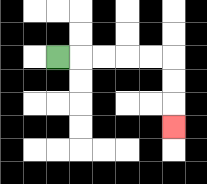{'start': '[2, 2]', 'end': '[7, 5]', 'path_directions': 'R,R,R,R,R,D,D,D', 'path_coordinates': '[[2, 2], [3, 2], [4, 2], [5, 2], [6, 2], [7, 2], [7, 3], [7, 4], [7, 5]]'}